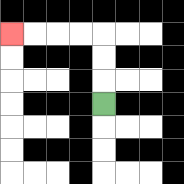{'start': '[4, 4]', 'end': '[0, 1]', 'path_directions': 'U,U,U,L,L,L,L', 'path_coordinates': '[[4, 4], [4, 3], [4, 2], [4, 1], [3, 1], [2, 1], [1, 1], [0, 1]]'}